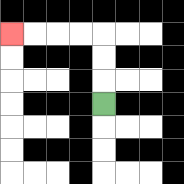{'start': '[4, 4]', 'end': '[0, 1]', 'path_directions': 'U,U,U,L,L,L,L', 'path_coordinates': '[[4, 4], [4, 3], [4, 2], [4, 1], [3, 1], [2, 1], [1, 1], [0, 1]]'}